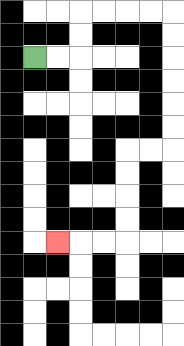{'start': '[1, 2]', 'end': '[2, 10]', 'path_directions': 'R,R,U,U,R,R,R,R,D,D,D,D,D,D,L,L,D,D,D,D,L,L,L', 'path_coordinates': '[[1, 2], [2, 2], [3, 2], [3, 1], [3, 0], [4, 0], [5, 0], [6, 0], [7, 0], [7, 1], [7, 2], [7, 3], [7, 4], [7, 5], [7, 6], [6, 6], [5, 6], [5, 7], [5, 8], [5, 9], [5, 10], [4, 10], [3, 10], [2, 10]]'}